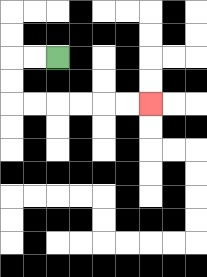{'start': '[2, 2]', 'end': '[6, 4]', 'path_directions': 'L,L,D,D,R,R,R,R,R,R', 'path_coordinates': '[[2, 2], [1, 2], [0, 2], [0, 3], [0, 4], [1, 4], [2, 4], [3, 4], [4, 4], [5, 4], [6, 4]]'}